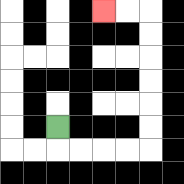{'start': '[2, 5]', 'end': '[4, 0]', 'path_directions': 'D,R,R,R,R,U,U,U,U,U,U,L,L', 'path_coordinates': '[[2, 5], [2, 6], [3, 6], [4, 6], [5, 6], [6, 6], [6, 5], [6, 4], [6, 3], [6, 2], [6, 1], [6, 0], [5, 0], [4, 0]]'}